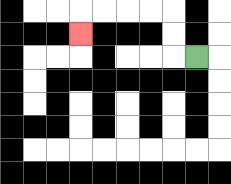{'start': '[8, 2]', 'end': '[3, 1]', 'path_directions': 'L,U,U,L,L,L,L,D', 'path_coordinates': '[[8, 2], [7, 2], [7, 1], [7, 0], [6, 0], [5, 0], [4, 0], [3, 0], [3, 1]]'}